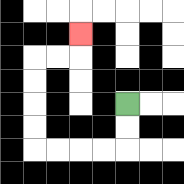{'start': '[5, 4]', 'end': '[3, 1]', 'path_directions': 'D,D,L,L,L,L,U,U,U,U,R,R,U', 'path_coordinates': '[[5, 4], [5, 5], [5, 6], [4, 6], [3, 6], [2, 6], [1, 6], [1, 5], [1, 4], [1, 3], [1, 2], [2, 2], [3, 2], [3, 1]]'}